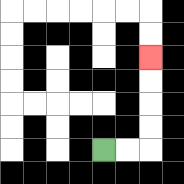{'start': '[4, 6]', 'end': '[6, 2]', 'path_directions': 'R,R,U,U,U,U', 'path_coordinates': '[[4, 6], [5, 6], [6, 6], [6, 5], [6, 4], [6, 3], [6, 2]]'}